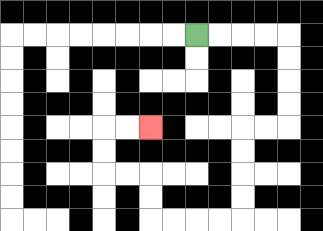{'start': '[8, 1]', 'end': '[6, 5]', 'path_directions': 'R,R,R,R,D,D,D,D,L,L,D,D,D,D,L,L,L,L,U,U,L,L,U,U,R,R', 'path_coordinates': '[[8, 1], [9, 1], [10, 1], [11, 1], [12, 1], [12, 2], [12, 3], [12, 4], [12, 5], [11, 5], [10, 5], [10, 6], [10, 7], [10, 8], [10, 9], [9, 9], [8, 9], [7, 9], [6, 9], [6, 8], [6, 7], [5, 7], [4, 7], [4, 6], [4, 5], [5, 5], [6, 5]]'}